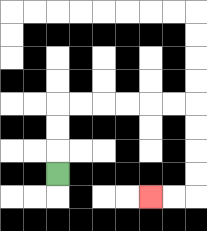{'start': '[2, 7]', 'end': '[6, 8]', 'path_directions': 'U,U,U,R,R,R,R,R,R,D,D,D,D,L,L', 'path_coordinates': '[[2, 7], [2, 6], [2, 5], [2, 4], [3, 4], [4, 4], [5, 4], [6, 4], [7, 4], [8, 4], [8, 5], [8, 6], [8, 7], [8, 8], [7, 8], [6, 8]]'}